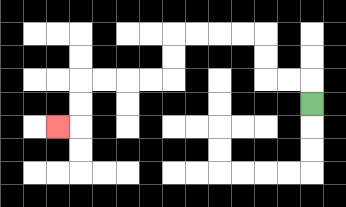{'start': '[13, 4]', 'end': '[2, 5]', 'path_directions': 'U,L,L,U,U,L,L,L,L,D,D,L,L,L,L,D,D,L', 'path_coordinates': '[[13, 4], [13, 3], [12, 3], [11, 3], [11, 2], [11, 1], [10, 1], [9, 1], [8, 1], [7, 1], [7, 2], [7, 3], [6, 3], [5, 3], [4, 3], [3, 3], [3, 4], [3, 5], [2, 5]]'}